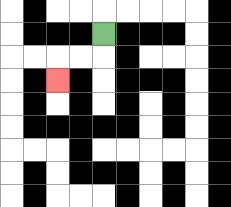{'start': '[4, 1]', 'end': '[2, 3]', 'path_directions': 'D,L,L,D', 'path_coordinates': '[[4, 1], [4, 2], [3, 2], [2, 2], [2, 3]]'}